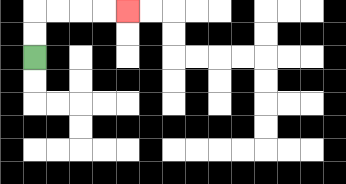{'start': '[1, 2]', 'end': '[5, 0]', 'path_directions': 'U,U,R,R,R,R', 'path_coordinates': '[[1, 2], [1, 1], [1, 0], [2, 0], [3, 0], [4, 0], [5, 0]]'}